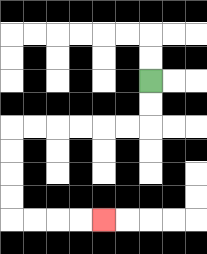{'start': '[6, 3]', 'end': '[4, 9]', 'path_directions': 'D,D,L,L,L,L,L,L,D,D,D,D,R,R,R,R', 'path_coordinates': '[[6, 3], [6, 4], [6, 5], [5, 5], [4, 5], [3, 5], [2, 5], [1, 5], [0, 5], [0, 6], [0, 7], [0, 8], [0, 9], [1, 9], [2, 9], [3, 9], [4, 9]]'}